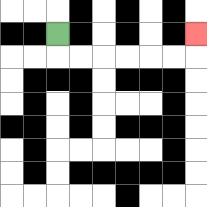{'start': '[2, 1]', 'end': '[8, 1]', 'path_directions': 'D,R,R,R,R,R,R,U', 'path_coordinates': '[[2, 1], [2, 2], [3, 2], [4, 2], [5, 2], [6, 2], [7, 2], [8, 2], [8, 1]]'}